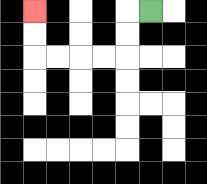{'start': '[6, 0]', 'end': '[1, 0]', 'path_directions': 'L,D,D,L,L,L,L,U,U', 'path_coordinates': '[[6, 0], [5, 0], [5, 1], [5, 2], [4, 2], [3, 2], [2, 2], [1, 2], [1, 1], [1, 0]]'}